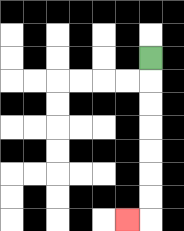{'start': '[6, 2]', 'end': '[5, 9]', 'path_directions': 'D,D,D,D,D,D,D,L', 'path_coordinates': '[[6, 2], [6, 3], [6, 4], [6, 5], [6, 6], [6, 7], [6, 8], [6, 9], [5, 9]]'}